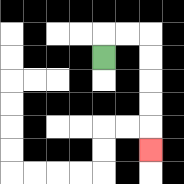{'start': '[4, 2]', 'end': '[6, 6]', 'path_directions': 'U,R,R,D,D,D,D,D', 'path_coordinates': '[[4, 2], [4, 1], [5, 1], [6, 1], [6, 2], [6, 3], [6, 4], [6, 5], [6, 6]]'}